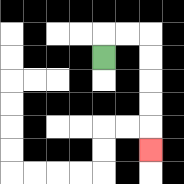{'start': '[4, 2]', 'end': '[6, 6]', 'path_directions': 'U,R,R,D,D,D,D,D', 'path_coordinates': '[[4, 2], [4, 1], [5, 1], [6, 1], [6, 2], [6, 3], [6, 4], [6, 5], [6, 6]]'}